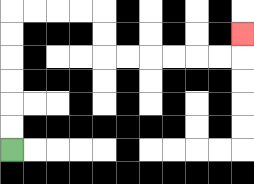{'start': '[0, 6]', 'end': '[10, 1]', 'path_directions': 'U,U,U,U,U,U,R,R,R,R,D,D,R,R,R,R,R,R,U', 'path_coordinates': '[[0, 6], [0, 5], [0, 4], [0, 3], [0, 2], [0, 1], [0, 0], [1, 0], [2, 0], [3, 0], [4, 0], [4, 1], [4, 2], [5, 2], [6, 2], [7, 2], [8, 2], [9, 2], [10, 2], [10, 1]]'}